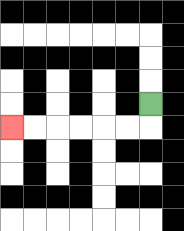{'start': '[6, 4]', 'end': '[0, 5]', 'path_directions': 'D,L,L,L,L,L,L', 'path_coordinates': '[[6, 4], [6, 5], [5, 5], [4, 5], [3, 5], [2, 5], [1, 5], [0, 5]]'}